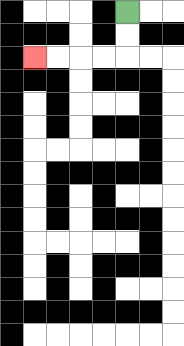{'start': '[5, 0]', 'end': '[1, 2]', 'path_directions': 'D,D,L,L,L,L', 'path_coordinates': '[[5, 0], [5, 1], [5, 2], [4, 2], [3, 2], [2, 2], [1, 2]]'}